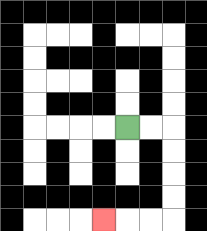{'start': '[5, 5]', 'end': '[4, 9]', 'path_directions': 'R,R,D,D,D,D,L,L,L', 'path_coordinates': '[[5, 5], [6, 5], [7, 5], [7, 6], [7, 7], [7, 8], [7, 9], [6, 9], [5, 9], [4, 9]]'}